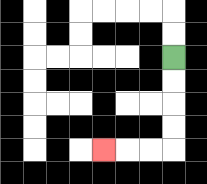{'start': '[7, 2]', 'end': '[4, 6]', 'path_directions': 'D,D,D,D,L,L,L', 'path_coordinates': '[[7, 2], [7, 3], [7, 4], [7, 5], [7, 6], [6, 6], [5, 6], [4, 6]]'}